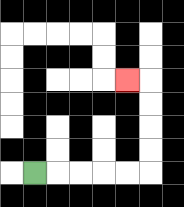{'start': '[1, 7]', 'end': '[5, 3]', 'path_directions': 'R,R,R,R,R,U,U,U,U,L', 'path_coordinates': '[[1, 7], [2, 7], [3, 7], [4, 7], [5, 7], [6, 7], [6, 6], [6, 5], [6, 4], [6, 3], [5, 3]]'}